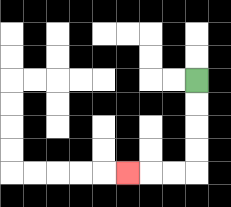{'start': '[8, 3]', 'end': '[5, 7]', 'path_directions': 'D,D,D,D,L,L,L', 'path_coordinates': '[[8, 3], [8, 4], [8, 5], [8, 6], [8, 7], [7, 7], [6, 7], [5, 7]]'}